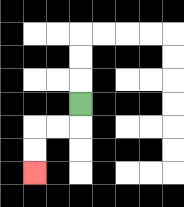{'start': '[3, 4]', 'end': '[1, 7]', 'path_directions': 'D,L,L,D,D', 'path_coordinates': '[[3, 4], [3, 5], [2, 5], [1, 5], [1, 6], [1, 7]]'}